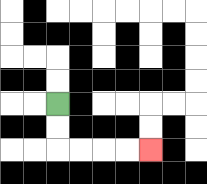{'start': '[2, 4]', 'end': '[6, 6]', 'path_directions': 'D,D,R,R,R,R', 'path_coordinates': '[[2, 4], [2, 5], [2, 6], [3, 6], [4, 6], [5, 6], [6, 6]]'}